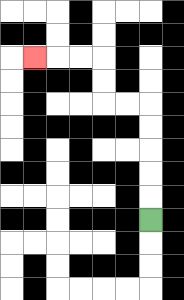{'start': '[6, 9]', 'end': '[1, 2]', 'path_directions': 'U,U,U,U,U,L,L,U,U,L,L,L', 'path_coordinates': '[[6, 9], [6, 8], [6, 7], [6, 6], [6, 5], [6, 4], [5, 4], [4, 4], [4, 3], [4, 2], [3, 2], [2, 2], [1, 2]]'}